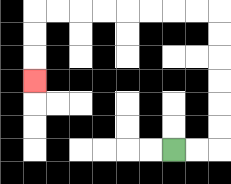{'start': '[7, 6]', 'end': '[1, 3]', 'path_directions': 'R,R,U,U,U,U,U,U,L,L,L,L,L,L,L,L,D,D,D', 'path_coordinates': '[[7, 6], [8, 6], [9, 6], [9, 5], [9, 4], [9, 3], [9, 2], [9, 1], [9, 0], [8, 0], [7, 0], [6, 0], [5, 0], [4, 0], [3, 0], [2, 0], [1, 0], [1, 1], [1, 2], [1, 3]]'}